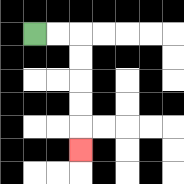{'start': '[1, 1]', 'end': '[3, 6]', 'path_directions': 'R,R,D,D,D,D,D', 'path_coordinates': '[[1, 1], [2, 1], [3, 1], [3, 2], [3, 3], [3, 4], [3, 5], [3, 6]]'}